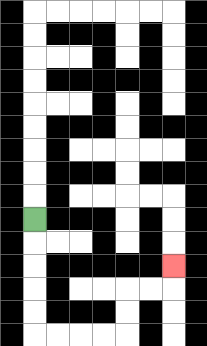{'start': '[1, 9]', 'end': '[7, 11]', 'path_directions': 'D,D,D,D,D,R,R,R,R,U,U,R,R,U', 'path_coordinates': '[[1, 9], [1, 10], [1, 11], [1, 12], [1, 13], [1, 14], [2, 14], [3, 14], [4, 14], [5, 14], [5, 13], [5, 12], [6, 12], [7, 12], [7, 11]]'}